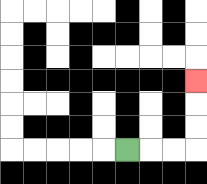{'start': '[5, 6]', 'end': '[8, 3]', 'path_directions': 'R,R,R,U,U,U', 'path_coordinates': '[[5, 6], [6, 6], [7, 6], [8, 6], [8, 5], [8, 4], [8, 3]]'}